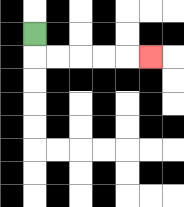{'start': '[1, 1]', 'end': '[6, 2]', 'path_directions': 'D,R,R,R,R,R', 'path_coordinates': '[[1, 1], [1, 2], [2, 2], [3, 2], [4, 2], [5, 2], [6, 2]]'}